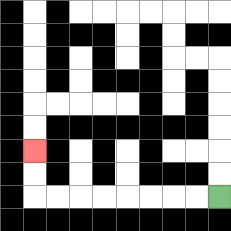{'start': '[9, 8]', 'end': '[1, 6]', 'path_directions': 'L,L,L,L,L,L,L,L,U,U', 'path_coordinates': '[[9, 8], [8, 8], [7, 8], [6, 8], [5, 8], [4, 8], [3, 8], [2, 8], [1, 8], [1, 7], [1, 6]]'}